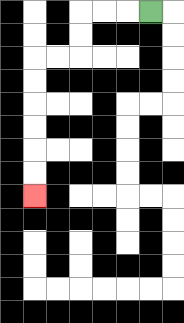{'start': '[6, 0]', 'end': '[1, 8]', 'path_directions': 'L,L,L,D,D,L,L,D,D,D,D,D,D', 'path_coordinates': '[[6, 0], [5, 0], [4, 0], [3, 0], [3, 1], [3, 2], [2, 2], [1, 2], [1, 3], [1, 4], [1, 5], [1, 6], [1, 7], [1, 8]]'}